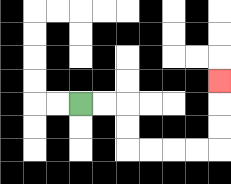{'start': '[3, 4]', 'end': '[9, 3]', 'path_directions': 'R,R,D,D,R,R,R,R,U,U,U', 'path_coordinates': '[[3, 4], [4, 4], [5, 4], [5, 5], [5, 6], [6, 6], [7, 6], [8, 6], [9, 6], [9, 5], [9, 4], [9, 3]]'}